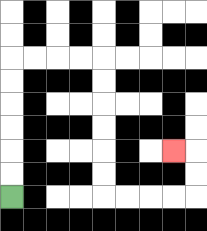{'start': '[0, 8]', 'end': '[7, 6]', 'path_directions': 'U,U,U,U,U,U,R,R,R,R,D,D,D,D,D,D,R,R,R,R,U,U,L', 'path_coordinates': '[[0, 8], [0, 7], [0, 6], [0, 5], [0, 4], [0, 3], [0, 2], [1, 2], [2, 2], [3, 2], [4, 2], [4, 3], [4, 4], [4, 5], [4, 6], [4, 7], [4, 8], [5, 8], [6, 8], [7, 8], [8, 8], [8, 7], [8, 6], [7, 6]]'}